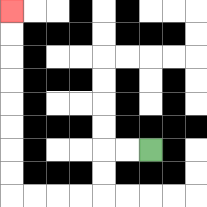{'start': '[6, 6]', 'end': '[0, 0]', 'path_directions': 'L,L,D,D,L,L,L,L,U,U,U,U,U,U,U,U', 'path_coordinates': '[[6, 6], [5, 6], [4, 6], [4, 7], [4, 8], [3, 8], [2, 8], [1, 8], [0, 8], [0, 7], [0, 6], [0, 5], [0, 4], [0, 3], [0, 2], [0, 1], [0, 0]]'}